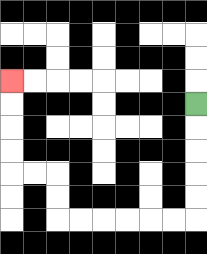{'start': '[8, 4]', 'end': '[0, 3]', 'path_directions': 'D,D,D,D,D,L,L,L,L,L,L,U,U,L,L,U,U,U,U', 'path_coordinates': '[[8, 4], [8, 5], [8, 6], [8, 7], [8, 8], [8, 9], [7, 9], [6, 9], [5, 9], [4, 9], [3, 9], [2, 9], [2, 8], [2, 7], [1, 7], [0, 7], [0, 6], [0, 5], [0, 4], [0, 3]]'}